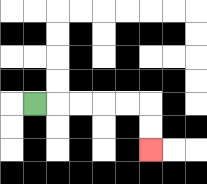{'start': '[1, 4]', 'end': '[6, 6]', 'path_directions': 'R,R,R,R,R,D,D', 'path_coordinates': '[[1, 4], [2, 4], [3, 4], [4, 4], [5, 4], [6, 4], [6, 5], [6, 6]]'}